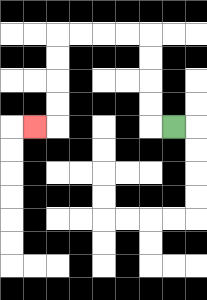{'start': '[7, 5]', 'end': '[1, 5]', 'path_directions': 'L,U,U,U,U,L,L,L,L,D,D,D,D,L', 'path_coordinates': '[[7, 5], [6, 5], [6, 4], [6, 3], [6, 2], [6, 1], [5, 1], [4, 1], [3, 1], [2, 1], [2, 2], [2, 3], [2, 4], [2, 5], [1, 5]]'}